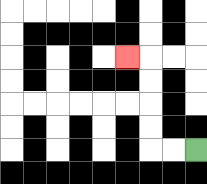{'start': '[8, 6]', 'end': '[5, 2]', 'path_directions': 'L,L,U,U,U,U,L', 'path_coordinates': '[[8, 6], [7, 6], [6, 6], [6, 5], [6, 4], [6, 3], [6, 2], [5, 2]]'}